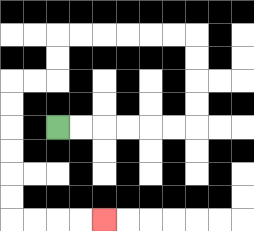{'start': '[2, 5]', 'end': '[4, 9]', 'path_directions': 'R,R,R,R,R,R,U,U,U,U,L,L,L,L,L,L,D,D,L,L,D,D,D,D,D,D,R,R,R,R', 'path_coordinates': '[[2, 5], [3, 5], [4, 5], [5, 5], [6, 5], [7, 5], [8, 5], [8, 4], [8, 3], [8, 2], [8, 1], [7, 1], [6, 1], [5, 1], [4, 1], [3, 1], [2, 1], [2, 2], [2, 3], [1, 3], [0, 3], [0, 4], [0, 5], [0, 6], [0, 7], [0, 8], [0, 9], [1, 9], [2, 9], [3, 9], [4, 9]]'}